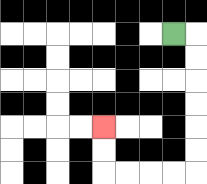{'start': '[7, 1]', 'end': '[4, 5]', 'path_directions': 'R,D,D,D,D,D,D,L,L,L,L,U,U', 'path_coordinates': '[[7, 1], [8, 1], [8, 2], [8, 3], [8, 4], [8, 5], [8, 6], [8, 7], [7, 7], [6, 7], [5, 7], [4, 7], [4, 6], [4, 5]]'}